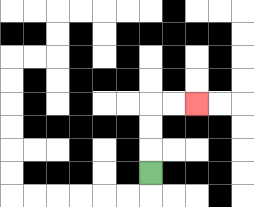{'start': '[6, 7]', 'end': '[8, 4]', 'path_directions': 'U,U,U,R,R', 'path_coordinates': '[[6, 7], [6, 6], [6, 5], [6, 4], [7, 4], [8, 4]]'}